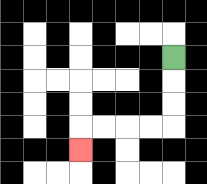{'start': '[7, 2]', 'end': '[3, 6]', 'path_directions': 'D,D,D,L,L,L,L,D', 'path_coordinates': '[[7, 2], [7, 3], [7, 4], [7, 5], [6, 5], [5, 5], [4, 5], [3, 5], [3, 6]]'}